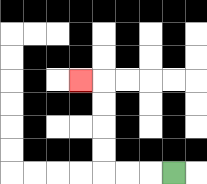{'start': '[7, 7]', 'end': '[3, 3]', 'path_directions': 'L,L,L,U,U,U,U,L', 'path_coordinates': '[[7, 7], [6, 7], [5, 7], [4, 7], [4, 6], [4, 5], [4, 4], [4, 3], [3, 3]]'}